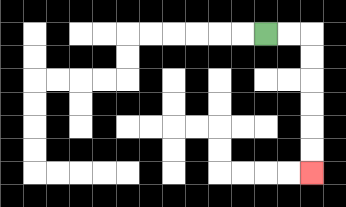{'start': '[11, 1]', 'end': '[13, 7]', 'path_directions': 'R,R,D,D,D,D,D,D', 'path_coordinates': '[[11, 1], [12, 1], [13, 1], [13, 2], [13, 3], [13, 4], [13, 5], [13, 6], [13, 7]]'}